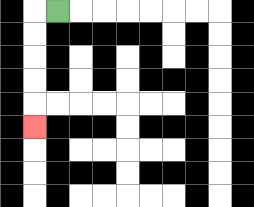{'start': '[2, 0]', 'end': '[1, 5]', 'path_directions': 'L,D,D,D,D,D', 'path_coordinates': '[[2, 0], [1, 0], [1, 1], [1, 2], [1, 3], [1, 4], [1, 5]]'}